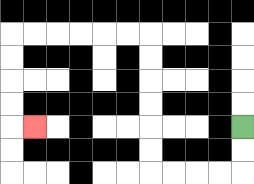{'start': '[10, 5]', 'end': '[1, 5]', 'path_directions': 'D,D,L,L,L,L,U,U,U,U,U,U,L,L,L,L,L,L,D,D,D,D,R', 'path_coordinates': '[[10, 5], [10, 6], [10, 7], [9, 7], [8, 7], [7, 7], [6, 7], [6, 6], [6, 5], [6, 4], [6, 3], [6, 2], [6, 1], [5, 1], [4, 1], [3, 1], [2, 1], [1, 1], [0, 1], [0, 2], [0, 3], [0, 4], [0, 5], [1, 5]]'}